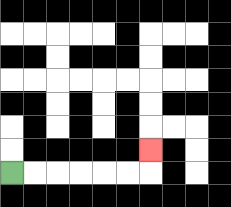{'start': '[0, 7]', 'end': '[6, 6]', 'path_directions': 'R,R,R,R,R,R,U', 'path_coordinates': '[[0, 7], [1, 7], [2, 7], [3, 7], [4, 7], [5, 7], [6, 7], [6, 6]]'}